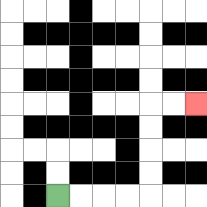{'start': '[2, 8]', 'end': '[8, 4]', 'path_directions': 'R,R,R,R,U,U,U,U,R,R', 'path_coordinates': '[[2, 8], [3, 8], [4, 8], [5, 8], [6, 8], [6, 7], [6, 6], [6, 5], [6, 4], [7, 4], [8, 4]]'}